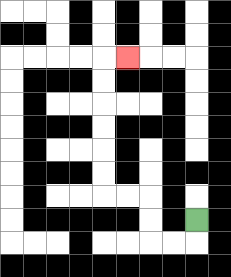{'start': '[8, 9]', 'end': '[5, 2]', 'path_directions': 'D,L,L,U,U,L,L,U,U,U,U,U,U,R', 'path_coordinates': '[[8, 9], [8, 10], [7, 10], [6, 10], [6, 9], [6, 8], [5, 8], [4, 8], [4, 7], [4, 6], [4, 5], [4, 4], [4, 3], [4, 2], [5, 2]]'}